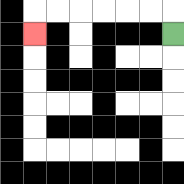{'start': '[7, 1]', 'end': '[1, 1]', 'path_directions': 'U,L,L,L,L,L,L,D', 'path_coordinates': '[[7, 1], [7, 0], [6, 0], [5, 0], [4, 0], [3, 0], [2, 0], [1, 0], [1, 1]]'}